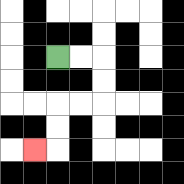{'start': '[2, 2]', 'end': '[1, 6]', 'path_directions': 'R,R,D,D,L,L,D,D,L', 'path_coordinates': '[[2, 2], [3, 2], [4, 2], [4, 3], [4, 4], [3, 4], [2, 4], [2, 5], [2, 6], [1, 6]]'}